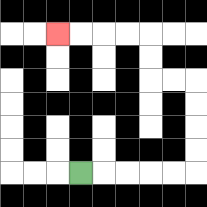{'start': '[3, 7]', 'end': '[2, 1]', 'path_directions': 'R,R,R,R,R,U,U,U,U,L,L,U,U,L,L,L,L', 'path_coordinates': '[[3, 7], [4, 7], [5, 7], [6, 7], [7, 7], [8, 7], [8, 6], [8, 5], [8, 4], [8, 3], [7, 3], [6, 3], [6, 2], [6, 1], [5, 1], [4, 1], [3, 1], [2, 1]]'}